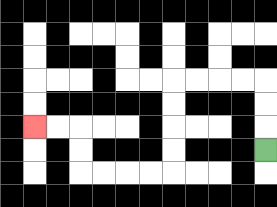{'start': '[11, 6]', 'end': '[1, 5]', 'path_directions': 'U,U,U,L,L,L,L,D,D,D,D,L,L,L,L,U,U,L,L', 'path_coordinates': '[[11, 6], [11, 5], [11, 4], [11, 3], [10, 3], [9, 3], [8, 3], [7, 3], [7, 4], [7, 5], [7, 6], [7, 7], [6, 7], [5, 7], [4, 7], [3, 7], [3, 6], [3, 5], [2, 5], [1, 5]]'}